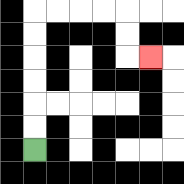{'start': '[1, 6]', 'end': '[6, 2]', 'path_directions': 'U,U,U,U,U,U,R,R,R,R,D,D,R', 'path_coordinates': '[[1, 6], [1, 5], [1, 4], [1, 3], [1, 2], [1, 1], [1, 0], [2, 0], [3, 0], [4, 0], [5, 0], [5, 1], [5, 2], [6, 2]]'}